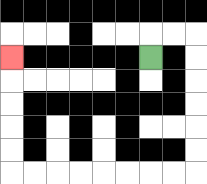{'start': '[6, 2]', 'end': '[0, 2]', 'path_directions': 'U,R,R,D,D,D,D,D,D,L,L,L,L,L,L,L,L,U,U,U,U,U', 'path_coordinates': '[[6, 2], [6, 1], [7, 1], [8, 1], [8, 2], [8, 3], [8, 4], [8, 5], [8, 6], [8, 7], [7, 7], [6, 7], [5, 7], [4, 7], [3, 7], [2, 7], [1, 7], [0, 7], [0, 6], [0, 5], [0, 4], [0, 3], [0, 2]]'}